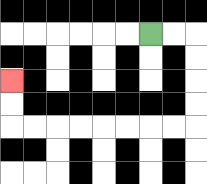{'start': '[6, 1]', 'end': '[0, 3]', 'path_directions': 'R,R,D,D,D,D,L,L,L,L,L,L,L,L,U,U', 'path_coordinates': '[[6, 1], [7, 1], [8, 1], [8, 2], [8, 3], [8, 4], [8, 5], [7, 5], [6, 5], [5, 5], [4, 5], [3, 5], [2, 5], [1, 5], [0, 5], [0, 4], [0, 3]]'}